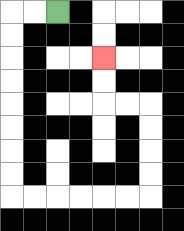{'start': '[2, 0]', 'end': '[4, 2]', 'path_directions': 'L,L,D,D,D,D,D,D,D,D,R,R,R,R,R,R,U,U,U,U,L,L,U,U', 'path_coordinates': '[[2, 0], [1, 0], [0, 0], [0, 1], [0, 2], [0, 3], [0, 4], [0, 5], [0, 6], [0, 7], [0, 8], [1, 8], [2, 8], [3, 8], [4, 8], [5, 8], [6, 8], [6, 7], [6, 6], [6, 5], [6, 4], [5, 4], [4, 4], [4, 3], [4, 2]]'}